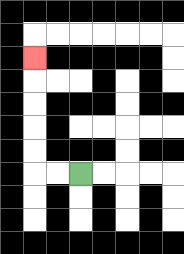{'start': '[3, 7]', 'end': '[1, 2]', 'path_directions': 'L,L,U,U,U,U,U', 'path_coordinates': '[[3, 7], [2, 7], [1, 7], [1, 6], [1, 5], [1, 4], [1, 3], [1, 2]]'}